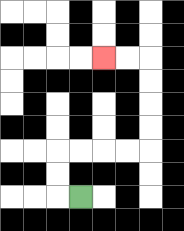{'start': '[3, 8]', 'end': '[4, 2]', 'path_directions': 'L,U,U,R,R,R,R,U,U,U,U,L,L', 'path_coordinates': '[[3, 8], [2, 8], [2, 7], [2, 6], [3, 6], [4, 6], [5, 6], [6, 6], [6, 5], [6, 4], [6, 3], [6, 2], [5, 2], [4, 2]]'}